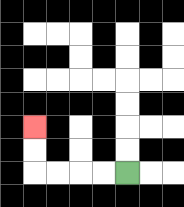{'start': '[5, 7]', 'end': '[1, 5]', 'path_directions': 'L,L,L,L,U,U', 'path_coordinates': '[[5, 7], [4, 7], [3, 7], [2, 7], [1, 7], [1, 6], [1, 5]]'}